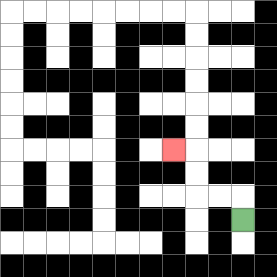{'start': '[10, 9]', 'end': '[7, 6]', 'path_directions': 'U,L,L,U,U,L', 'path_coordinates': '[[10, 9], [10, 8], [9, 8], [8, 8], [8, 7], [8, 6], [7, 6]]'}